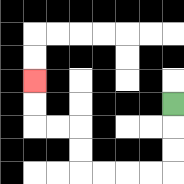{'start': '[7, 4]', 'end': '[1, 3]', 'path_directions': 'D,D,D,L,L,L,L,U,U,L,L,U,U', 'path_coordinates': '[[7, 4], [7, 5], [7, 6], [7, 7], [6, 7], [5, 7], [4, 7], [3, 7], [3, 6], [3, 5], [2, 5], [1, 5], [1, 4], [1, 3]]'}